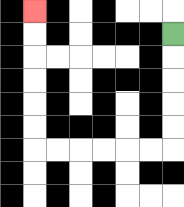{'start': '[7, 1]', 'end': '[1, 0]', 'path_directions': 'D,D,D,D,D,L,L,L,L,L,L,U,U,U,U,U,U', 'path_coordinates': '[[7, 1], [7, 2], [7, 3], [7, 4], [7, 5], [7, 6], [6, 6], [5, 6], [4, 6], [3, 6], [2, 6], [1, 6], [1, 5], [1, 4], [1, 3], [1, 2], [1, 1], [1, 0]]'}